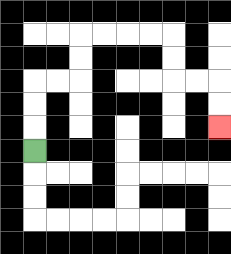{'start': '[1, 6]', 'end': '[9, 5]', 'path_directions': 'U,U,U,R,R,U,U,R,R,R,R,D,D,R,R,D,D', 'path_coordinates': '[[1, 6], [1, 5], [1, 4], [1, 3], [2, 3], [3, 3], [3, 2], [3, 1], [4, 1], [5, 1], [6, 1], [7, 1], [7, 2], [7, 3], [8, 3], [9, 3], [9, 4], [9, 5]]'}